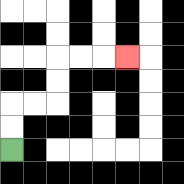{'start': '[0, 6]', 'end': '[5, 2]', 'path_directions': 'U,U,R,R,U,U,R,R,R', 'path_coordinates': '[[0, 6], [0, 5], [0, 4], [1, 4], [2, 4], [2, 3], [2, 2], [3, 2], [4, 2], [5, 2]]'}